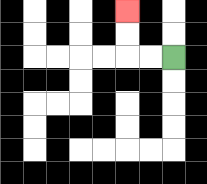{'start': '[7, 2]', 'end': '[5, 0]', 'path_directions': 'L,L,U,U', 'path_coordinates': '[[7, 2], [6, 2], [5, 2], [5, 1], [5, 0]]'}